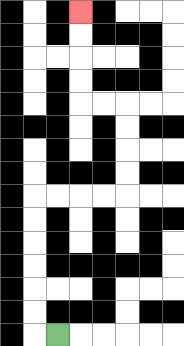{'start': '[2, 14]', 'end': '[3, 0]', 'path_directions': 'L,U,U,U,U,U,U,R,R,R,R,U,U,U,U,L,L,U,U,U,U', 'path_coordinates': '[[2, 14], [1, 14], [1, 13], [1, 12], [1, 11], [1, 10], [1, 9], [1, 8], [2, 8], [3, 8], [4, 8], [5, 8], [5, 7], [5, 6], [5, 5], [5, 4], [4, 4], [3, 4], [3, 3], [3, 2], [3, 1], [3, 0]]'}